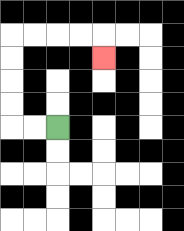{'start': '[2, 5]', 'end': '[4, 2]', 'path_directions': 'L,L,U,U,U,U,R,R,R,R,D', 'path_coordinates': '[[2, 5], [1, 5], [0, 5], [0, 4], [0, 3], [0, 2], [0, 1], [1, 1], [2, 1], [3, 1], [4, 1], [4, 2]]'}